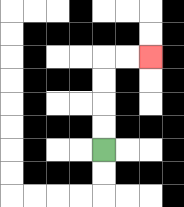{'start': '[4, 6]', 'end': '[6, 2]', 'path_directions': 'U,U,U,U,R,R', 'path_coordinates': '[[4, 6], [4, 5], [4, 4], [4, 3], [4, 2], [5, 2], [6, 2]]'}